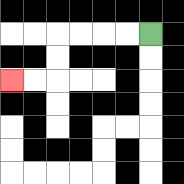{'start': '[6, 1]', 'end': '[0, 3]', 'path_directions': 'L,L,L,L,D,D,L,L', 'path_coordinates': '[[6, 1], [5, 1], [4, 1], [3, 1], [2, 1], [2, 2], [2, 3], [1, 3], [0, 3]]'}